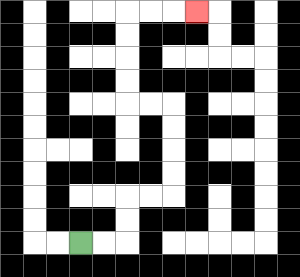{'start': '[3, 10]', 'end': '[8, 0]', 'path_directions': 'R,R,U,U,R,R,U,U,U,U,L,L,U,U,U,U,R,R,R', 'path_coordinates': '[[3, 10], [4, 10], [5, 10], [5, 9], [5, 8], [6, 8], [7, 8], [7, 7], [7, 6], [7, 5], [7, 4], [6, 4], [5, 4], [5, 3], [5, 2], [5, 1], [5, 0], [6, 0], [7, 0], [8, 0]]'}